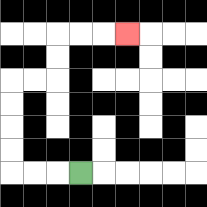{'start': '[3, 7]', 'end': '[5, 1]', 'path_directions': 'L,L,L,U,U,U,U,R,R,U,U,R,R,R', 'path_coordinates': '[[3, 7], [2, 7], [1, 7], [0, 7], [0, 6], [0, 5], [0, 4], [0, 3], [1, 3], [2, 3], [2, 2], [2, 1], [3, 1], [4, 1], [5, 1]]'}